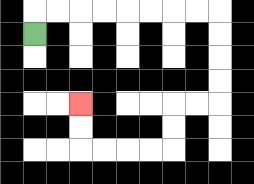{'start': '[1, 1]', 'end': '[3, 4]', 'path_directions': 'U,R,R,R,R,R,R,R,R,D,D,D,D,L,L,D,D,L,L,L,L,U,U', 'path_coordinates': '[[1, 1], [1, 0], [2, 0], [3, 0], [4, 0], [5, 0], [6, 0], [7, 0], [8, 0], [9, 0], [9, 1], [9, 2], [9, 3], [9, 4], [8, 4], [7, 4], [7, 5], [7, 6], [6, 6], [5, 6], [4, 6], [3, 6], [3, 5], [3, 4]]'}